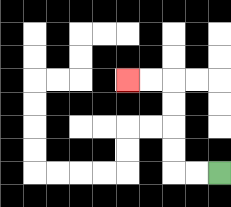{'start': '[9, 7]', 'end': '[5, 3]', 'path_directions': 'L,L,U,U,U,U,L,L', 'path_coordinates': '[[9, 7], [8, 7], [7, 7], [7, 6], [7, 5], [7, 4], [7, 3], [6, 3], [5, 3]]'}